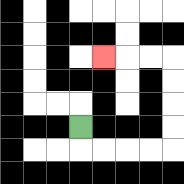{'start': '[3, 5]', 'end': '[4, 2]', 'path_directions': 'D,R,R,R,R,U,U,U,U,L,L,L', 'path_coordinates': '[[3, 5], [3, 6], [4, 6], [5, 6], [6, 6], [7, 6], [7, 5], [7, 4], [7, 3], [7, 2], [6, 2], [5, 2], [4, 2]]'}